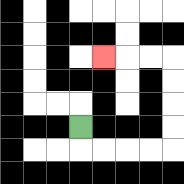{'start': '[3, 5]', 'end': '[4, 2]', 'path_directions': 'D,R,R,R,R,U,U,U,U,L,L,L', 'path_coordinates': '[[3, 5], [3, 6], [4, 6], [5, 6], [6, 6], [7, 6], [7, 5], [7, 4], [7, 3], [7, 2], [6, 2], [5, 2], [4, 2]]'}